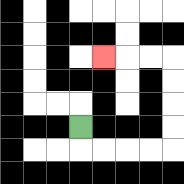{'start': '[3, 5]', 'end': '[4, 2]', 'path_directions': 'D,R,R,R,R,U,U,U,U,L,L,L', 'path_coordinates': '[[3, 5], [3, 6], [4, 6], [5, 6], [6, 6], [7, 6], [7, 5], [7, 4], [7, 3], [7, 2], [6, 2], [5, 2], [4, 2]]'}